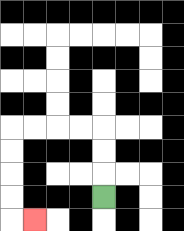{'start': '[4, 8]', 'end': '[1, 9]', 'path_directions': 'U,U,U,L,L,L,L,D,D,D,D,R', 'path_coordinates': '[[4, 8], [4, 7], [4, 6], [4, 5], [3, 5], [2, 5], [1, 5], [0, 5], [0, 6], [0, 7], [0, 8], [0, 9], [1, 9]]'}